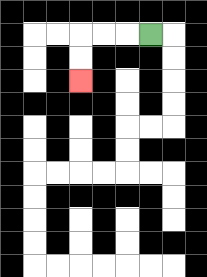{'start': '[6, 1]', 'end': '[3, 3]', 'path_directions': 'L,L,L,D,D', 'path_coordinates': '[[6, 1], [5, 1], [4, 1], [3, 1], [3, 2], [3, 3]]'}